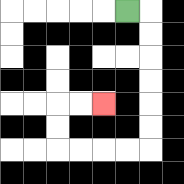{'start': '[5, 0]', 'end': '[4, 4]', 'path_directions': 'R,D,D,D,D,D,D,L,L,L,L,U,U,R,R', 'path_coordinates': '[[5, 0], [6, 0], [6, 1], [6, 2], [6, 3], [6, 4], [6, 5], [6, 6], [5, 6], [4, 6], [3, 6], [2, 6], [2, 5], [2, 4], [3, 4], [4, 4]]'}